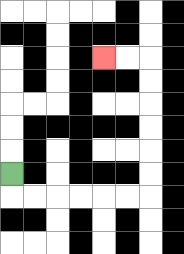{'start': '[0, 7]', 'end': '[4, 2]', 'path_directions': 'D,R,R,R,R,R,R,U,U,U,U,U,U,L,L', 'path_coordinates': '[[0, 7], [0, 8], [1, 8], [2, 8], [3, 8], [4, 8], [5, 8], [6, 8], [6, 7], [6, 6], [6, 5], [6, 4], [6, 3], [6, 2], [5, 2], [4, 2]]'}